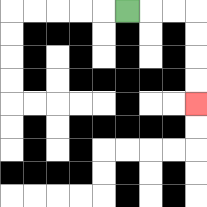{'start': '[5, 0]', 'end': '[8, 4]', 'path_directions': 'R,R,R,D,D,D,D', 'path_coordinates': '[[5, 0], [6, 0], [7, 0], [8, 0], [8, 1], [8, 2], [8, 3], [8, 4]]'}